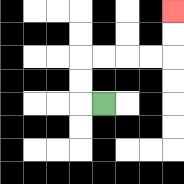{'start': '[4, 4]', 'end': '[7, 0]', 'path_directions': 'L,U,U,R,R,R,R,U,U', 'path_coordinates': '[[4, 4], [3, 4], [3, 3], [3, 2], [4, 2], [5, 2], [6, 2], [7, 2], [7, 1], [7, 0]]'}